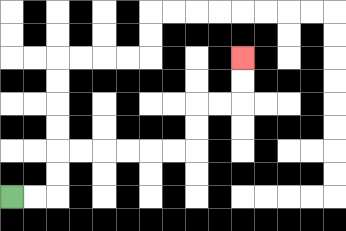{'start': '[0, 8]', 'end': '[10, 2]', 'path_directions': 'R,R,U,U,R,R,R,R,R,R,U,U,R,R,U,U', 'path_coordinates': '[[0, 8], [1, 8], [2, 8], [2, 7], [2, 6], [3, 6], [4, 6], [5, 6], [6, 6], [7, 6], [8, 6], [8, 5], [8, 4], [9, 4], [10, 4], [10, 3], [10, 2]]'}